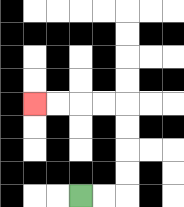{'start': '[3, 8]', 'end': '[1, 4]', 'path_directions': 'R,R,U,U,U,U,L,L,L,L', 'path_coordinates': '[[3, 8], [4, 8], [5, 8], [5, 7], [5, 6], [5, 5], [5, 4], [4, 4], [3, 4], [2, 4], [1, 4]]'}